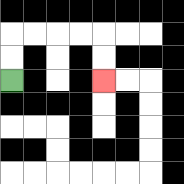{'start': '[0, 3]', 'end': '[4, 3]', 'path_directions': 'U,U,R,R,R,R,D,D', 'path_coordinates': '[[0, 3], [0, 2], [0, 1], [1, 1], [2, 1], [3, 1], [4, 1], [4, 2], [4, 3]]'}